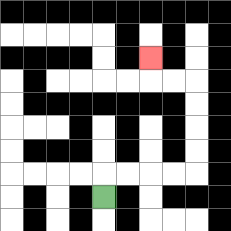{'start': '[4, 8]', 'end': '[6, 2]', 'path_directions': 'U,R,R,R,R,U,U,U,U,L,L,U', 'path_coordinates': '[[4, 8], [4, 7], [5, 7], [6, 7], [7, 7], [8, 7], [8, 6], [8, 5], [8, 4], [8, 3], [7, 3], [6, 3], [6, 2]]'}